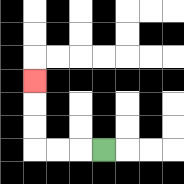{'start': '[4, 6]', 'end': '[1, 3]', 'path_directions': 'L,L,L,U,U,U', 'path_coordinates': '[[4, 6], [3, 6], [2, 6], [1, 6], [1, 5], [1, 4], [1, 3]]'}